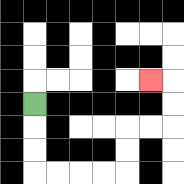{'start': '[1, 4]', 'end': '[6, 3]', 'path_directions': 'D,D,D,R,R,R,R,U,U,R,R,U,U,L', 'path_coordinates': '[[1, 4], [1, 5], [1, 6], [1, 7], [2, 7], [3, 7], [4, 7], [5, 7], [5, 6], [5, 5], [6, 5], [7, 5], [7, 4], [7, 3], [6, 3]]'}